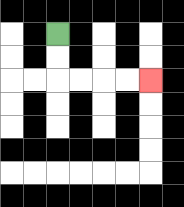{'start': '[2, 1]', 'end': '[6, 3]', 'path_directions': 'D,D,R,R,R,R', 'path_coordinates': '[[2, 1], [2, 2], [2, 3], [3, 3], [4, 3], [5, 3], [6, 3]]'}